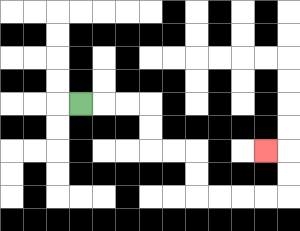{'start': '[3, 4]', 'end': '[11, 6]', 'path_directions': 'R,R,R,D,D,R,R,D,D,R,R,R,R,U,U,L', 'path_coordinates': '[[3, 4], [4, 4], [5, 4], [6, 4], [6, 5], [6, 6], [7, 6], [8, 6], [8, 7], [8, 8], [9, 8], [10, 8], [11, 8], [12, 8], [12, 7], [12, 6], [11, 6]]'}